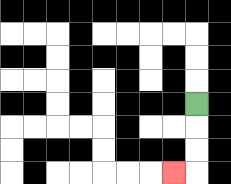{'start': '[8, 4]', 'end': '[7, 7]', 'path_directions': 'D,D,D,L', 'path_coordinates': '[[8, 4], [8, 5], [8, 6], [8, 7], [7, 7]]'}